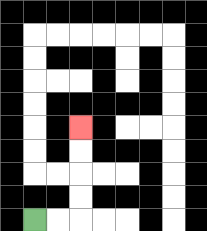{'start': '[1, 9]', 'end': '[3, 5]', 'path_directions': 'R,R,U,U,U,U', 'path_coordinates': '[[1, 9], [2, 9], [3, 9], [3, 8], [3, 7], [3, 6], [3, 5]]'}